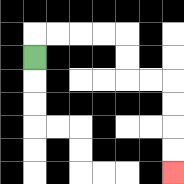{'start': '[1, 2]', 'end': '[7, 7]', 'path_directions': 'U,R,R,R,R,D,D,R,R,D,D,D,D', 'path_coordinates': '[[1, 2], [1, 1], [2, 1], [3, 1], [4, 1], [5, 1], [5, 2], [5, 3], [6, 3], [7, 3], [7, 4], [7, 5], [7, 6], [7, 7]]'}